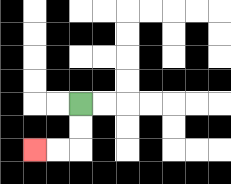{'start': '[3, 4]', 'end': '[1, 6]', 'path_directions': 'D,D,L,L', 'path_coordinates': '[[3, 4], [3, 5], [3, 6], [2, 6], [1, 6]]'}